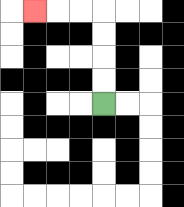{'start': '[4, 4]', 'end': '[1, 0]', 'path_directions': 'U,U,U,U,L,L,L', 'path_coordinates': '[[4, 4], [4, 3], [4, 2], [4, 1], [4, 0], [3, 0], [2, 0], [1, 0]]'}